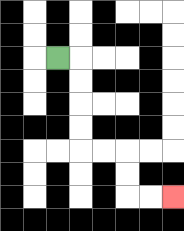{'start': '[2, 2]', 'end': '[7, 8]', 'path_directions': 'R,D,D,D,D,R,R,D,D,R,R', 'path_coordinates': '[[2, 2], [3, 2], [3, 3], [3, 4], [3, 5], [3, 6], [4, 6], [5, 6], [5, 7], [5, 8], [6, 8], [7, 8]]'}